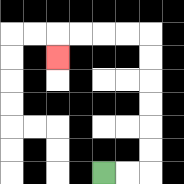{'start': '[4, 7]', 'end': '[2, 2]', 'path_directions': 'R,R,U,U,U,U,U,U,L,L,L,L,D', 'path_coordinates': '[[4, 7], [5, 7], [6, 7], [6, 6], [6, 5], [6, 4], [6, 3], [6, 2], [6, 1], [5, 1], [4, 1], [3, 1], [2, 1], [2, 2]]'}